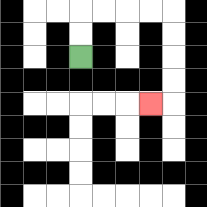{'start': '[3, 2]', 'end': '[6, 4]', 'path_directions': 'U,U,R,R,R,R,D,D,D,D,L', 'path_coordinates': '[[3, 2], [3, 1], [3, 0], [4, 0], [5, 0], [6, 0], [7, 0], [7, 1], [7, 2], [7, 3], [7, 4], [6, 4]]'}